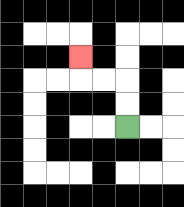{'start': '[5, 5]', 'end': '[3, 2]', 'path_directions': 'U,U,L,L,U', 'path_coordinates': '[[5, 5], [5, 4], [5, 3], [4, 3], [3, 3], [3, 2]]'}